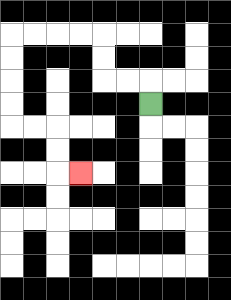{'start': '[6, 4]', 'end': '[3, 7]', 'path_directions': 'U,L,L,U,U,L,L,L,L,D,D,D,D,R,R,D,D,R', 'path_coordinates': '[[6, 4], [6, 3], [5, 3], [4, 3], [4, 2], [4, 1], [3, 1], [2, 1], [1, 1], [0, 1], [0, 2], [0, 3], [0, 4], [0, 5], [1, 5], [2, 5], [2, 6], [2, 7], [3, 7]]'}